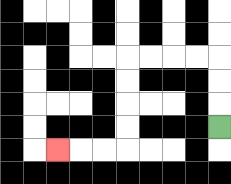{'start': '[9, 5]', 'end': '[2, 6]', 'path_directions': 'U,U,U,L,L,L,L,D,D,D,D,L,L,L', 'path_coordinates': '[[9, 5], [9, 4], [9, 3], [9, 2], [8, 2], [7, 2], [6, 2], [5, 2], [5, 3], [5, 4], [5, 5], [5, 6], [4, 6], [3, 6], [2, 6]]'}